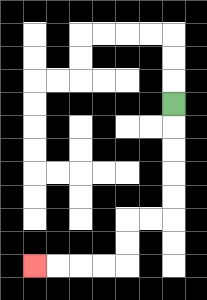{'start': '[7, 4]', 'end': '[1, 11]', 'path_directions': 'D,D,D,D,D,L,L,D,D,L,L,L,L', 'path_coordinates': '[[7, 4], [7, 5], [7, 6], [7, 7], [7, 8], [7, 9], [6, 9], [5, 9], [5, 10], [5, 11], [4, 11], [3, 11], [2, 11], [1, 11]]'}